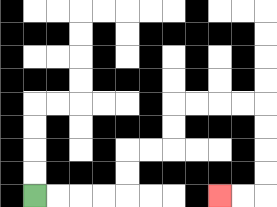{'start': '[1, 8]', 'end': '[9, 8]', 'path_directions': 'R,R,R,R,U,U,R,R,U,U,R,R,R,R,D,D,D,D,L,L', 'path_coordinates': '[[1, 8], [2, 8], [3, 8], [4, 8], [5, 8], [5, 7], [5, 6], [6, 6], [7, 6], [7, 5], [7, 4], [8, 4], [9, 4], [10, 4], [11, 4], [11, 5], [11, 6], [11, 7], [11, 8], [10, 8], [9, 8]]'}